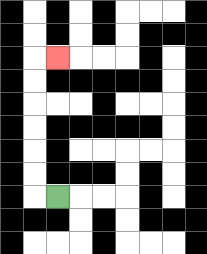{'start': '[2, 8]', 'end': '[2, 2]', 'path_directions': 'L,U,U,U,U,U,U,R', 'path_coordinates': '[[2, 8], [1, 8], [1, 7], [1, 6], [1, 5], [1, 4], [1, 3], [1, 2], [2, 2]]'}